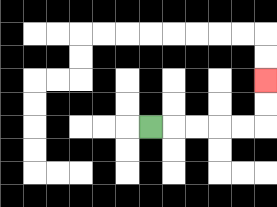{'start': '[6, 5]', 'end': '[11, 3]', 'path_directions': 'R,R,R,R,R,U,U', 'path_coordinates': '[[6, 5], [7, 5], [8, 5], [9, 5], [10, 5], [11, 5], [11, 4], [11, 3]]'}